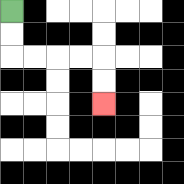{'start': '[0, 0]', 'end': '[4, 4]', 'path_directions': 'D,D,R,R,R,R,D,D', 'path_coordinates': '[[0, 0], [0, 1], [0, 2], [1, 2], [2, 2], [3, 2], [4, 2], [4, 3], [4, 4]]'}